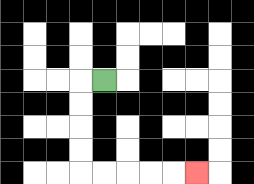{'start': '[4, 3]', 'end': '[8, 7]', 'path_directions': 'L,D,D,D,D,R,R,R,R,R', 'path_coordinates': '[[4, 3], [3, 3], [3, 4], [3, 5], [3, 6], [3, 7], [4, 7], [5, 7], [6, 7], [7, 7], [8, 7]]'}